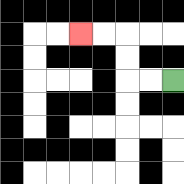{'start': '[7, 3]', 'end': '[3, 1]', 'path_directions': 'L,L,U,U,L,L', 'path_coordinates': '[[7, 3], [6, 3], [5, 3], [5, 2], [5, 1], [4, 1], [3, 1]]'}